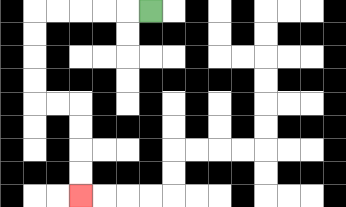{'start': '[6, 0]', 'end': '[3, 8]', 'path_directions': 'L,L,L,L,L,D,D,D,D,R,R,D,D,D,D', 'path_coordinates': '[[6, 0], [5, 0], [4, 0], [3, 0], [2, 0], [1, 0], [1, 1], [1, 2], [1, 3], [1, 4], [2, 4], [3, 4], [3, 5], [3, 6], [3, 7], [3, 8]]'}